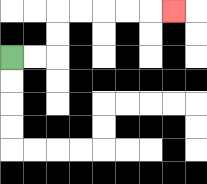{'start': '[0, 2]', 'end': '[7, 0]', 'path_directions': 'R,R,U,U,R,R,R,R,R', 'path_coordinates': '[[0, 2], [1, 2], [2, 2], [2, 1], [2, 0], [3, 0], [4, 0], [5, 0], [6, 0], [7, 0]]'}